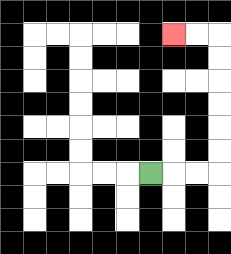{'start': '[6, 7]', 'end': '[7, 1]', 'path_directions': 'R,R,R,U,U,U,U,U,U,L,L', 'path_coordinates': '[[6, 7], [7, 7], [8, 7], [9, 7], [9, 6], [9, 5], [9, 4], [9, 3], [9, 2], [9, 1], [8, 1], [7, 1]]'}